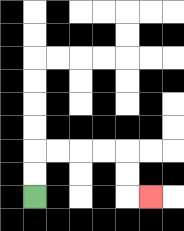{'start': '[1, 8]', 'end': '[6, 8]', 'path_directions': 'U,U,R,R,R,R,D,D,R', 'path_coordinates': '[[1, 8], [1, 7], [1, 6], [2, 6], [3, 6], [4, 6], [5, 6], [5, 7], [5, 8], [6, 8]]'}